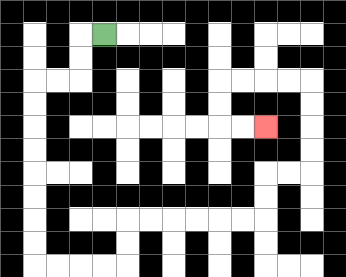{'start': '[4, 1]', 'end': '[11, 5]', 'path_directions': 'L,D,D,L,L,D,D,D,D,D,D,D,D,R,R,R,R,U,U,R,R,R,R,R,R,U,U,R,R,U,U,U,U,L,L,L,L,D,D,R,R', 'path_coordinates': '[[4, 1], [3, 1], [3, 2], [3, 3], [2, 3], [1, 3], [1, 4], [1, 5], [1, 6], [1, 7], [1, 8], [1, 9], [1, 10], [1, 11], [2, 11], [3, 11], [4, 11], [5, 11], [5, 10], [5, 9], [6, 9], [7, 9], [8, 9], [9, 9], [10, 9], [11, 9], [11, 8], [11, 7], [12, 7], [13, 7], [13, 6], [13, 5], [13, 4], [13, 3], [12, 3], [11, 3], [10, 3], [9, 3], [9, 4], [9, 5], [10, 5], [11, 5]]'}